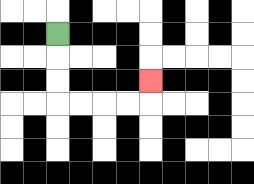{'start': '[2, 1]', 'end': '[6, 3]', 'path_directions': 'D,D,D,R,R,R,R,U', 'path_coordinates': '[[2, 1], [2, 2], [2, 3], [2, 4], [3, 4], [4, 4], [5, 4], [6, 4], [6, 3]]'}